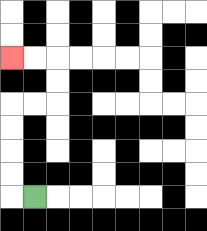{'start': '[1, 8]', 'end': '[0, 2]', 'path_directions': 'L,U,U,U,U,R,R,U,U,L,L', 'path_coordinates': '[[1, 8], [0, 8], [0, 7], [0, 6], [0, 5], [0, 4], [1, 4], [2, 4], [2, 3], [2, 2], [1, 2], [0, 2]]'}